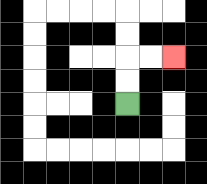{'start': '[5, 4]', 'end': '[7, 2]', 'path_directions': 'U,U,R,R', 'path_coordinates': '[[5, 4], [5, 3], [5, 2], [6, 2], [7, 2]]'}